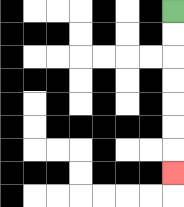{'start': '[7, 0]', 'end': '[7, 7]', 'path_directions': 'D,D,D,D,D,D,D', 'path_coordinates': '[[7, 0], [7, 1], [7, 2], [7, 3], [7, 4], [7, 5], [7, 6], [7, 7]]'}